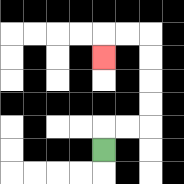{'start': '[4, 6]', 'end': '[4, 2]', 'path_directions': 'U,R,R,U,U,U,U,L,L,D', 'path_coordinates': '[[4, 6], [4, 5], [5, 5], [6, 5], [6, 4], [6, 3], [6, 2], [6, 1], [5, 1], [4, 1], [4, 2]]'}